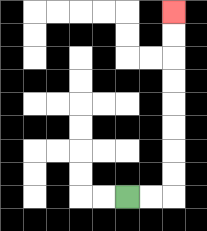{'start': '[5, 8]', 'end': '[7, 0]', 'path_directions': 'R,R,U,U,U,U,U,U,U,U', 'path_coordinates': '[[5, 8], [6, 8], [7, 8], [7, 7], [7, 6], [7, 5], [7, 4], [7, 3], [7, 2], [7, 1], [7, 0]]'}